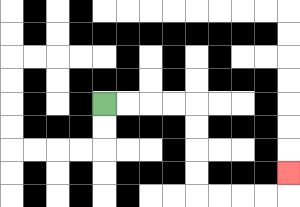{'start': '[4, 4]', 'end': '[12, 7]', 'path_directions': 'R,R,R,R,D,D,D,D,R,R,R,R,U', 'path_coordinates': '[[4, 4], [5, 4], [6, 4], [7, 4], [8, 4], [8, 5], [8, 6], [8, 7], [8, 8], [9, 8], [10, 8], [11, 8], [12, 8], [12, 7]]'}